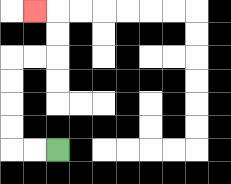{'start': '[2, 6]', 'end': '[1, 0]', 'path_directions': 'L,L,U,U,U,U,R,R,U,U,L', 'path_coordinates': '[[2, 6], [1, 6], [0, 6], [0, 5], [0, 4], [0, 3], [0, 2], [1, 2], [2, 2], [2, 1], [2, 0], [1, 0]]'}